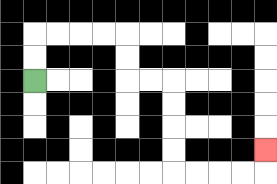{'start': '[1, 3]', 'end': '[11, 6]', 'path_directions': 'U,U,R,R,R,R,D,D,R,R,D,D,D,D,R,R,R,R,U', 'path_coordinates': '[[1, 3], [1, 2], [1, 1], [2, 1], [3, 1], [4, 1], [5, 1], [5, 2], [5, 3], [6, 3], [7, 3], [7, 4], [7, 5], [7, 6], [7, 7], [8, 7], [9, 7], [10, 7], [11, 7], [11, 6]]'}